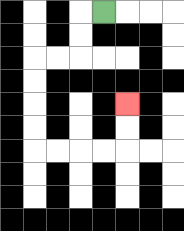{'start': '[4, 0]', 'end': '[5, 4]', 'path_directions': 'L,D,D,L,L,D,D,D,D,R,R,R,R,U,U', 'path_coordinates': '[[4, 0], [3, 0], [3, 1], [3, 2], [2, 2], [1, 2], [1, 3], [1, 4], [1, 5], [1, 6], [2, 6], [3, 6], [4, 6], [5, 6], [5, 5], [5, 4]]'}